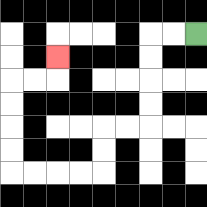{'start': '[8, 1]', 'end': '[2, 2]', 'path_directions': 'L,L,D,D,D,D,L,L,D,D,L,L,L,L,U,U,U,U,R,R,U', 'path_coordinates': '[[8, 1], [7, 1], [6, 1], [6, 2], [6, 3], [6, 4], [6, 5], [5, 5], [4, 5], [4, 6], [4, 7], [3, 7], [2, 7], [1, 7], [0, 7], [0, 6], [0, 5], [0, 4], [0, 3], [1, 3], [2, 3], [2, 2]]'}